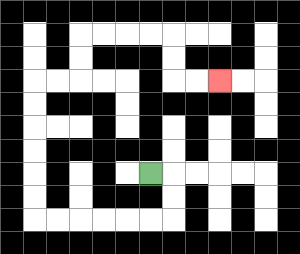{'start': '[6, 7]', 'end': '[9, 3]', 'path_directions': 'R,D,D,L,L,L,L,L,L,U,U,U,U,U,U,R,R,U,U,R,R,R,R,D,D,R,R', 'path_coordinates': '[[6, 7], [7, 7], [7, 8], [7, 9], [6, 9], [5, 9], [4, 9], [3, 9], [2, 9], [1, 9], [1, 8], [1, 7], [1, 6], [1, 5], [1, 4], [1, 3], [2, 3], [3, 3], [3, 2], [3, 1], [4, 1], [5, 1], [6, 1], [7, 1], [7, 2], [7, 3], [8, 3], [9, 3]]'}